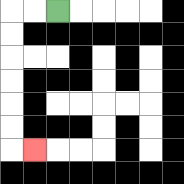{'start': '[2, 0]', 'end': '[1, 6]', 'path_directions': 'L,L,D,D,D,D,D,D,R', 'path_coordinates': '[[2, 0], [1, 0], [0, 0], [0, 1], [0, 2], [0, 3], [0, 4], [0, 5], [0, 6], [1, 6]]'}